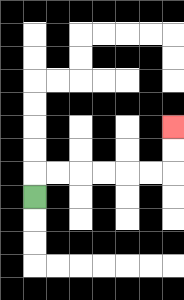{'start': '[1, 8]', 'end': '[7, 5]', 'path_directions': 'U,R,R,R,R,R,R,U,U', 'path_coordinates': '[[1, 8], [1, 7], [2, 7], [3, 7], [4, 7], [5, 7], [6, 7], [7, 7], [7, 6], [7, 5]]'}